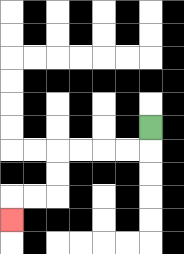{'start': '[6, 5]', 'end': '[0, 9]', 'path_directions': 'D,L,L,L,L,D,D,L,L,D', 'path_coordinates': '[[6, 5], [6, 6], [5, 6], [4, 6], [3, 6], [2, 6], [2, 7], [2, 8], [1, 8], [0, 8], [0, 9]]'}